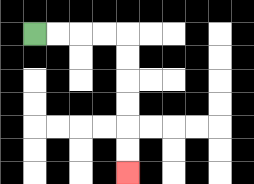{'start': '[1, 1]', 'end': '[5, 7]', 'path_directions': 'R,R,R,R,D,D,D,D,D,D', 'path_coordinates': '[[1, 1], [2, 1], [3, 1], [4, 1], [5, 1], [5, 2], [5, 3], [5, 4], [5, 5], [5, 6], [5, 7]]'}